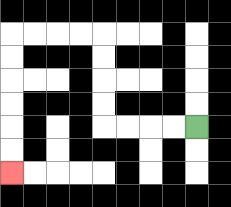{'start': '[8, 5]', 'end': '[0, 7]', 'path_directions': 'L,L,L,L,U,U,U,U,L,L,L,L,D,D,D,D,D,D', 'path_coordinates': '[[8, 5], [7, 5], [6, 5], [5, 5], [4, 5], [4, 4], [4, 3], [4, 2], [4, 1], [3, 1], [2, 1], [1, 1], [0, 1], [0, 2], [0, 3], [0, 4], [0, 5], [0, 6], [0, 7]]'}